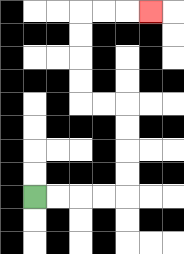{'start': '[1, 8]', 'end': '[6, 0]', 'path_directions': 'R,R,R,R,U,U,U,U,L,L,U,U,U,U,R,R,R', 'path_coordinates': '[[1, 8], [2, 8], [3, 8], [4, 8], [5, 8], [5, 7], [5, 6], [5, 5], [5, 4], [4, 4], [3, 4], [3, 3], [3, 2], [3, 1], [3, 0], [4, 0], [5, 0], [6, 0]]'}